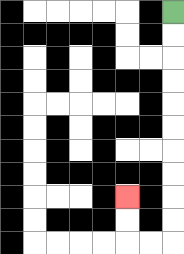{'start': '[7, 0]', 'end': '[5, 8]', 'path_directions': 'D,D,D,D,D,D,D,D,D,D,L,L,U,U', 'path_coordinates': '[[7, 0], [7, 1], [7, 2], [7, 3], [7, 4], [7, 5], [7, 6], [7, 7], [7, 8], [7, 9], [7, 10], [6, 10], [5, 10], [5, 9], [5, 8]]'}